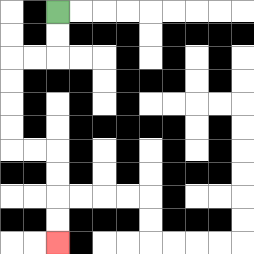{'start': '[2, 0]', 'end': '[2, 10]', 'path_directions': 'D,D,L,L,D,D,D,D,R,R,D,D,D,D', 'path_coordinates': '[[2, 0], [2, 1], [2, 2], [1, 2], [0, 2], [0, 3], [0, 4], [0, 5], [0, 6], [1, 6], [2, 6], [2, 7], [2, 8], [2, 9], [2, 10]]'}